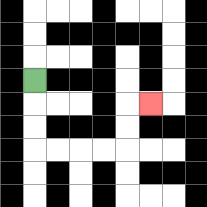{'start': '[1, 3]', 'end': '[6, 4]', 'path_directions': 'D,D,D,R,R,R,R,U,U,R', 'path_coordinates': '[[1, 3], [1, 4], [1, 5], [1, 6], [2, 6], [3, 6], [4, 6], [5, 6], [5, 5], [5, 4], [6, 4]]'}